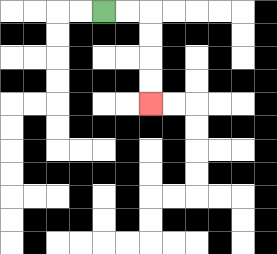{'start': '[4, 0]', 'end': '[6, 4]', 'path_directions': 'R,R,D,D,D,D', 'path_coordinates': '[[4, 0], [5, 0], [6, 0], [6, 1], [6, 2], [6, 3], [6, 4]]'}